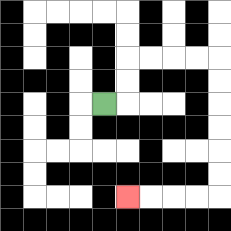{'start': '[4, 4]', 'end': '[5, 8]', 'path_directions': 'R,U,U,R,R,R,R,D,D,D,D,D,D,L,L,L,L', 'path_coordinates': '[[4, 4], [5, 4], [5, 3], [5, 2], [6, 2], [7, 2], [8, 2], [9, 2], [9, 3], [9, 4], [9, 5], [9, 6], [9, 7], [9, 8], [8, 8], [7, 8], [6, 8], [5, 8]]'}